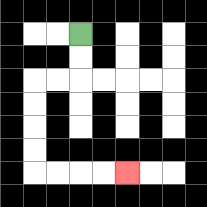{'start': '[3, 1]', 'end': '[5, 7]', 'path_directions': 'D,D,L,L,D,D,D,D,R,R,R,R', 'path_coordinates': '[[3, 1], [3, 2], [3, 3], [2, 3], [1, 3], [1, 4], [1, 5], [1, 6], [1, 7], [2, 7], [3, 7], [4, 7], [5, 7]]'}